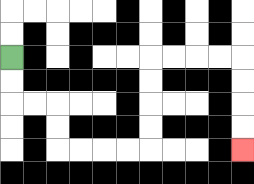{'start': '[0, 2]', 'end': '[10, 6]', 'path_directions': 'D,D,R,R,D,D,R,R,R,R,U,U,U,U,R,R,R,R,D,D,D,D', 'path_coordinates': '[[0, 2], [0, 3], [0, 4], [1, 4], [2, 4], [2, 5], [2, 6], [3, 6], [4, 6], [5, 6], [6, 6], [6, 5], [6, 4], [6, 3], [6, 2], [7, 2], [8, 2], [9, 2], [10, 2], [10, 3], [10, 4], [10, 5], [10, 6]]'}